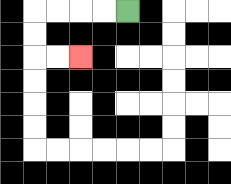{'start': '[5, 0]', 'end': '[3, 2]', 'path_directions': 'L,L,L,L,D,D,R,R', 'path_coordinates': '[[5, 0], [4, 0], [3, 0], [2, 0], [1, 0], [1, 1], [1, 2], [2, 2], [3, 2]]'}